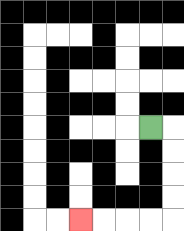{'start': '[6, 5]', 'end': '[3, 9]', 'path_directions': 'R,D,D,D,D,L,L,L,L', 'path_coordinates': '[[6, 5], [7, 5], [7, 6], [7, 7], [7, 8], [7, 9], [6, 9], [5, 9], [4, 9], [3, 9]]'}